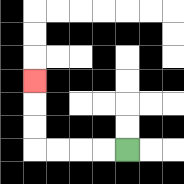{'start': '[5, 6]', 'end': '[1, 3]', 'path_directions': 'L,L,L,L,U,U,U', 'path_coordinates': '[[5, 6], [4, 6], [3, 6], [2, 6], [1, 6], [1, 5], [1, 4], [1, 3]]'}